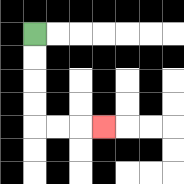{'start': '[1, 1]', 'end': '[4, 5]', 'path_directions': 'D,D,D,D,R,R,R', 'path_coordinates': '[[1, 1], [1, 2], [1, 3], [1, 4], [1, 5], [2, 5], [3, 5], [4, 5]]'}